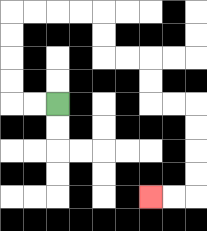{'start': '[2, 4]', 'end': '[6, 8]', 'path_directions': 'L,L,U,U,U,U,R,R,R,R,D,D,R,R,D,D,R,R,D,D,D,D,L,L', 'path_coordinates': '[[2, 4], [1, 4], [0, 4], [0, 3], [0, 2], [0, 1], [0, 0], [1, 0], [2, 0], [3, 0], [4, 0], [4, 1], [4, 2], [5, 2], [6, 2], [6, 3], [6, 4], [7, 4], [8, 4], [8, 5], [8, 6], [8, 7], [8, 8], [7, 8], [6, 8]]'}